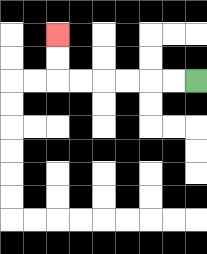{'start': '[8, 3]', 'end': '[2, 1]', 'path_directions': 'L,L,L,L,L,L,U,U', 'path_coordinates': '[[8, 3], [7, 3], [6, 3], [5, 3], [4, 3], [3, 3], [2, 3], [2, 2], [2, 1]]'}